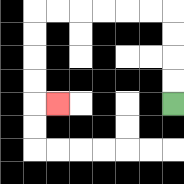{'start': '[7, 4]', 'end': '[2, 4]', 'path_directions': 'U,U,U,U,L,L,L,L,L,L,D,D,D,D,R', 'path_coordinates': '[[7, 4], [7, 3], [7, 2], [7, 1], [7, 0], [6, 0], [5, 0], [4, 0], [3, 0], [2, 0], [1, 0], [1, 1], [1, 2], [1, 3], [1, 4], [2, 4]]'}